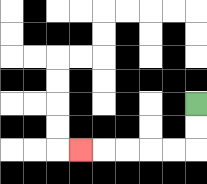{'start': '[8, 4]', 'end': '[3, 6]', 'path_directions': 'D,D,L,L,L,L,L', 'path_coordinates': '[[8, 4], [8, 5], [8, 6], [7, 6], [6, 6], [5, 6], [4, 6], [3, 6]]'}